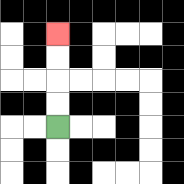{'start': '[2, 5]', 'end': '[2, 1]', 'path_directions': 'U,U,U,U', 'path_coordinates': '[[2, 5], [2, 4], [2, 3], [2, 2], [2, 1]]'}